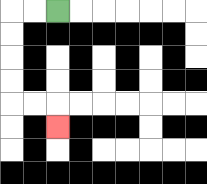{'start': '[2, 0]', 'end': '[2, 5]', 'path_directions': 'L,L,D,D,D,D,R,R,D', 'path_coordinates': '[[2, 0], [1, 0], [0, 0], [0, 1], [0, 2], [0, 3], [0, 4], [1, 4], [2, 4], [2, 5]]'}